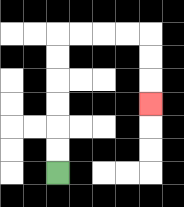{'start': '[2, 7]', 'end': '[6, 4]', 'path_directions': 'U,U,U,U,U,U,R,R,R,R,D,D,D', 'path_coordinates': '[[2, 7], [2, 6], [2, 5], [2, 4], [2, 3], [2, 2], [2, 1], [3, 1], [4, 1], [5, 1], [6, 1], [6, 2], [6, 3], [6, 4]]'}